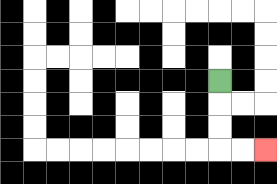{'start': '[9, 3]', 'end': '[11, 6]', 'path_directions': 'D,D,D,R,R', 'path_coordinates': '[[9, 3], [9, 4], [9, 5], [9, 6], [10, 6], [11, 6]]'}